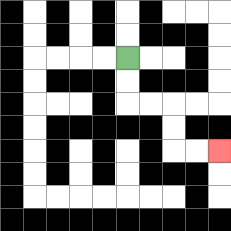{'start': '[5, 2]', 'end': '[9, 6]', 'path_directions': 'D,D,R,R,D,D,R,R', 'path_coordinates': '[[5, 2], [5, 3], [5, 4], [6, 4], [7, 4], [7, 5], [7, 6], [8, 6], [9, 6]]'}